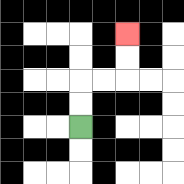{'start': '[3, 5]', 'end': '[5, 1]', 'path_directions': 'U,U,R,R,U,U', 'path_coordinates': '[[3, 5], [3, 4], [3, 3], [4, 3], [5, 3], [5, 2], [5, 1]]'}